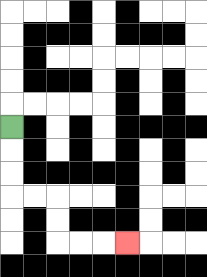{'start': '[0, 5]', 'end': '[5, 10]', 'path_directions': 'D,D,D,R,R,D,D,R,R,R', 'path_coordinates': '[[0, 5], [0, 6], [0, 7], [0, 8], [1, 8], [2, 8], [2, 9], [2, 10], [3, 10], [4, 10], [5, 10]]'}